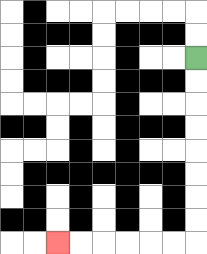{'start': '[8, 2]', 'end': '[2, 10]', 'path_directions': 'D,D,D,D,D,D,D,D,L,L,L,L,L,L', 'path_coordinates': '[[8, 2], [8, 3], [8, 4], [8, 5], [8, 6], [8, 7], [8, 8], [8, 9], [8, 10], [7, 10], [6, 10], [5, 10], [4, 10], [3, 10], [2, 10]]'}